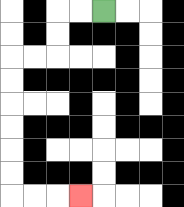{'start': '[4, 0]', 'end': '[3, 8]', 'path_directions': 'L,L,D,D,L,L,D,D,D,D,D,D,R,R,R', 'path_coordinates': '[[4, 0], [3, 0], [2, 0], [2, 1], [2, 2], [1, 2], [0, 2], [0, 3], [0, 4], [0, 5], [0, 6], [0, 7], [0, 8], [1, 8], [2, 8], [3, 8]]'}